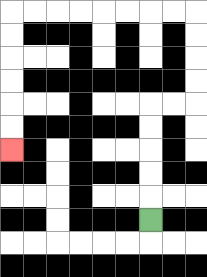{'start': '[6, 9]', 'end': '[0, 6]', 'path_directions': 'U,U,U,U,U,R,R,U,U,U,U,L,L,L,L,L,L,L,L,D,D,D,D,D,D', 'path_coordinates': '[[6, 9], [6, 8], [6, 7], [6, 6], [6, 5], [6, 4], [7, 4], [8, 4], [8, 3], [8, 2], [8, 1], [8, 0], [7, 0], [6, 0], [5, 0], [4, 0], [3, 0], [2, 0], [1, 0], [0, 0], [0, 1], [0, 2], [0, 3], [0, 4], [0, 5], [0, 6]]'}